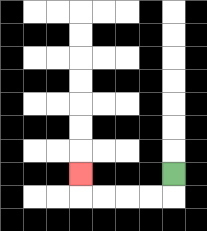{'start': '[7, 7]', 'end': '[3, 7]', 'path_directions': 'D,L,L,L,L,U', 'path_coordinates': '[[7, 7], [7, 8], [6, 8], [5, 8], [4, 8], [3, 8], [3, 7]]'}